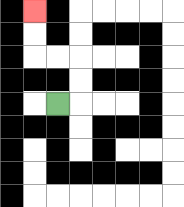{'start': '[2, 4]', 'end': '[1, 0]', 'path_directions': 'R,U,U,L,L,U,U', 'path_coordinates': '[[2, 4], [3, 4], [3, 3], [3, 2], [2, 2], [1, 2], [1, 1], [1, 0]]'}